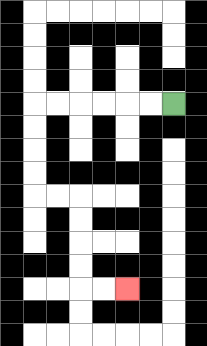{'start': '[7, 4]', 'end': '[5, 12]', 'path_directions': 'L,L,L,L,L,L,D,D,D,D,R,R,D,D,D,D,R,R', 'path_coordinates': '[[7, 4], [6, 4], [5, 4], [4, 4], [3, 4], [2, 4], [1, 4], [1, 5], [1, 6], [1, 7], [1, 8], [2, 8], [3, 8], [3, 9], [3, 10], [3, 11], [3, 12], [4, 12], [5, 12]]'}